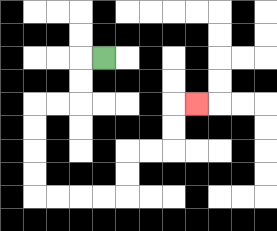{'start': '[4, 2]', 'end': '[8, 4]', 'path_directions': 'L,D,D,L,L,D,D,D,D,R,R,R,R,U,U,R,R,U,U,R', 'path_coordinates': '[[4, 2], [3, 2], [3, 3], [3, 4], [2, 4], [1, 4], [1, 5], [1, 6], [1, 7], [1, 8], [2, 8], [3, 8], [4, 8], [5, 8], [5, 7], [5, 6], [6, 6], [7, 6], [7, 5], [7, 4], [8, 4]]'}